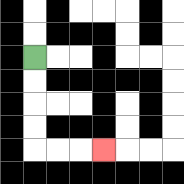{'start': '[1, 2]', 'end': '[4, 6]', 'path_directions': 'D,D,D,D,R,R,R', 'path_coordinates': '[[1, 2], [1, 3], [1, 4], [1, 5], [1, 6], [2, 6], [3, 6], [4, 6]]'}